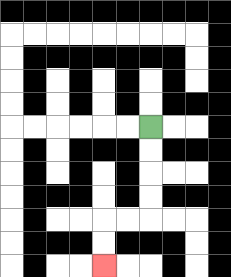{'start': '[6, 5]', 'end': '[4, 11]', 'path_directions': 'D,D,D,D,L,L,D,D', 'path_coordinates': '[[6, 5], [6, 6], [6, 7], [6, 8], [6, 9], [5, 9], [4, 9], [4, 10], [4, 11]]'}